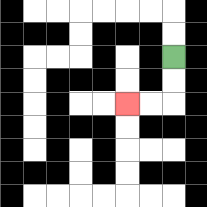{'start': '[7, 2]', 'end': '[5, 4]', 'path_directions': 'D,D,L,L', 'path_coordinates': '[[7, 2], [7, 3], [7, 4], [6, 4], [5, 4]]'}